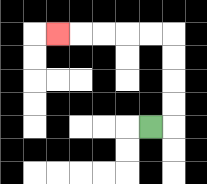{'start': '[6, 5]', 'end': '[2, 1]', 'path_directions': 'R,U,U,U,U,L,L,L,L,L', 'path_coordinates': '[[6, 5], [7, 5], [7, 4], [7, 3], [7, 2], [7, 1], [6, 1], [5, 1], [4, 1], [3, 1], [2, 1]]'}